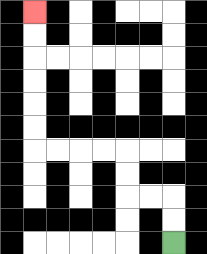{'start': '[7, 10]', 'end': '[1, 0]', 'path_directions': 'U,U,L,L,U,U,L,L,L,L,U,U,U,U,U,U', 'path_coordinates': '[[7, 10], [7, 9], [7, 8], [6, 8], [5, 8], [5, 7], [5, 6], [4, 6], [3, 6], [2, 6], [1, 6], [1, 5], [1, 4], [1, 3], [1, 2], [1, 1], [1, 0]]'}